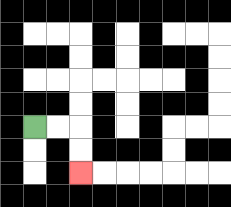{'start': '[1, 5]', 'end': '[3, 7]', 'path_directions': 'R,R,D,D', 'path_coordinates': '[[1, 5], [2, 5], [3, 5], [3, 6], [3, 7]]'}